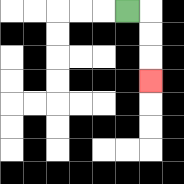{'start': '[5, 0]', 'end': '[6, 3]', 'path_directions': 'R,D,D,D', 'path_coordinates': '[[5, 0], [6, 0], [6, 1], [6, 2], [6, 3]]'}